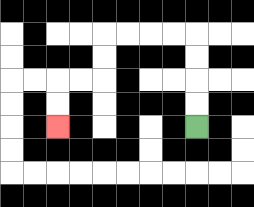{'start': '[8, 5]', 'end': '[2, 5]', 'path_directions': 'U,U,U,U,L,L,L,L,D,D,L,L,D,D', 'path_coordinates': '[[8, 5], [8, 4], [8, 3], [8, 2], [8, 1], [7, 1], [6, 1], [5, 1], [4, 1], [4, 2], [4, 3], [3, 3], [2, 3], [2, 4], [2, 5]]'}